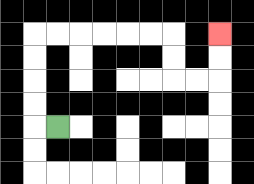{'start': '[2, 5]', 'end': '[9, 1]', 'path_directions': 'L,U,U,U,U,R,R,R,R,R,R,D,D,R,R,U,U', 'path_coordinates': '[[2, 5], [1, 5], [1, 4], [1, 3], [1, 2], [1, 1], [2, 1], [3, 1], [4, 1], [5, 1], [6, 1], [7, 1], [7, 2], [7, 3], [8, 3], [9, 3], [9, 2], [9, 1]]'}